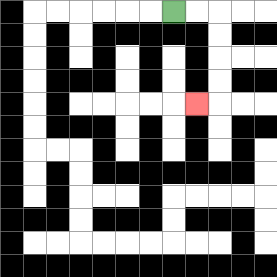{'start': '[7, 0]', 'end': '[8, 4]', 'path_directions': 'R,R,D,D,D,D,L', 'path_coordinates': '[[7, 0], [8, 0], [9, 0], [9, 1], [9, 2], [9, 3], [9, 4], [8, 4]]'}